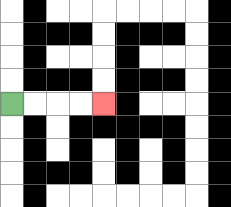{'start': '[0, 4]', 'end': '[4, 4]', 'path_directions': 'R,R,R,R', 'path_coordinates': '[[0, 4], [1, 4], [2, 4], [3, 4], [4, 4]]'}